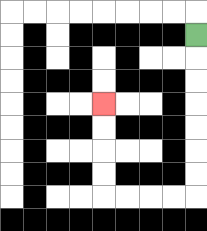{'start': '[8, 1]', 'end': '[4, 4]', 'path_directions': 'D,D,D,D,D,D,D,L,L,L,L,U,U,U,U', 'path_coordinates': '[[8, 1], [8, 2], [8, 3], [8, 4], [8, 5], [8, 6], [8, 7], [8, 8], [7, 8], [6, 8], [5, 8], [4, 8], [4, 7], [4, 6], [4, 5], [4, 4]]'}